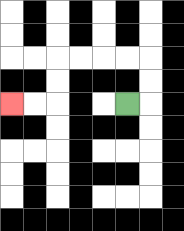{'start': '[5, 4]', 'end': '[0, 4]', 'path_directions': 'R,U,U,L,L,L,L,D,D,L,L', 'path_coordinates': '[[5, 4], [6, 4], [6, 3], [6, 2], [5, 2], [4, 2], [3, 2], [2, 2], [2, 3], [2, 4], [1, 4], [0, 4]]'}